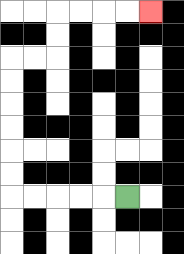{'start': '[5, 8]', 'end': '[6, 0]', 'path_directions': 'L,L,L,L,L,U,U,U,U,U,U,R,R,U,U,R,R,R,R', 'path_coordinates': '[[5, 8], [4, 8], [3, 8], [2, 8], [1, 8], [0, 8], [0, 7], [0, 6], [0, 5], [0, 4], [0, 3], [0, 2], [1, 2], [2, 2], [2, 1], [2, 0], [3, 0], [4, 0], [5, 0], [6, 0]]'}